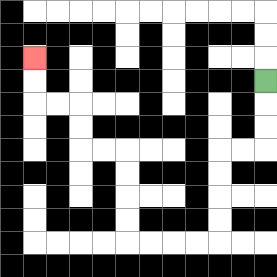{'start': '[11, 3]', 'end': '[1, 2]', 'path_directions': 'D,D,D,L,L,D,D,D,D,L,L,L,L,U,U,U,U,L,L,U,U,L,L,U,U', 'path_coordinates': '[[11, 3], [11, 4], [11, 5], [11, 6], [10, 6], [9, 6], [9, 7], [9, 8], [9, 9], [9, 10], [8, 10], [7, 10], [6, 10], [5, 10], [5, 9], [5, 8], [5, 7], [5, 6], [4, 6], [3, 6], [3, 5], [3, 4], [2, 4], [1, 4], [1, 3], [1, 2]]'}